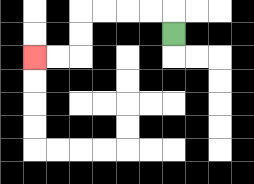{'start': '[7, 1]', 'end': '[1, 2]', 'path_directions': 'U,L,L,L,L,D,D,L,L', 'path_coordinates': '[[7, 1], [7, 0], [6, 0], [5, 0], [4, 0], [3, 0], [3, 1], [3, 2], [2, 2], [1, 2]]'}